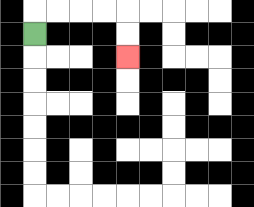{'start': '[1, 1]', 'end': '[5, 2]', 'path_directions': 'U,R,R,R,R,D,D', 'path_coordinates': '[[1, 1], [1, 0], [2, 0], [3, 0], [4, 0], [5, 0], [5, 1], [5, 2]]'}